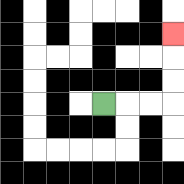{'start': '[4, 4]', 'end': '[7, 1]', 'path_directions': 'R,R,R,U,U,U', 'path_coordinates': '[[4, 4], [5, 4], [6, 4], [7, 4], [7, 3], [7, 2], [7, 1]]'}